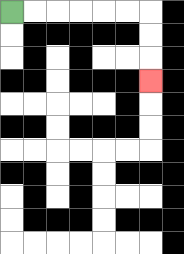{'start': '[0, 0]', 'end': '[6, 3]', 'path_directions': 'R,R,R,R,R,R,D,D,D', 'path_coordinates': '[[0, 0], [1, 0], [2, 0], [3, 0], [4, 0], [5, 0], [6, 0], [6, 1], [6, 2], [6, 3]]'}